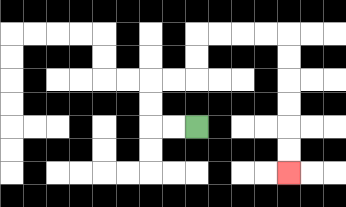{'start': '[8, 5]', 'end': '[12, 7]', 'path_directions': 'L,L,U,U,R,R,U,U,R,R,R,R,D,D,D,D,D,D', 'path_coordinates': '[[8, 5], [7, 5], [6, 5], [6, 4], [6, 3], [7, 3], [8, 3], [8, 2], [8, 1], [9, 1], [10, 1], [11, 1], [12, 1], [12, 2], [12, 3], [12, 4], [12, 5], [12, 6], [12, 7]]'}